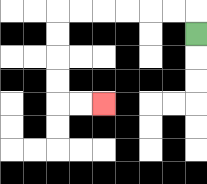{'start': '[8, 1]', 'end': '[4, 4]', 'path_directions': 'U,L,L,L,L,L,L,D,D,D,D,R,R', 'path_coordinates': '[[8, 1], [8, 0], [7, 0], [6, 0], [5, 0], [4, 0], [3, 0], [2, 0], [2, 1], [2, 2], [2, 3], [2, 4], [3, 4], [4, 4]]'}